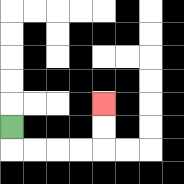{'start': '[0, 5]', 'end': '[4, 4]', 'path_directions': 'D,R,R,R,R,U,U', 'path_coordinates': '[[0, 5], [0, 6], [1, 6], [2, 6], [3, 6], [4, 6], [4, 5], [4, 4]]'}